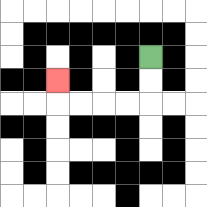{'start': '[6, 2]', 'end': '[2, 3]', 'path_directions': 'D,D,L,L,L,L,U', 'path_coordinates': '[[6, 2], [6, 3], [6, 4], [5, 4], [4, 4], [3, 4], [2, 4], [2, 3]]'}